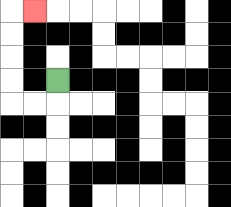{'start': '[2, 3]', 'end': '[1, 0]', 'path_directions': 'D,L,L,U,U,U,U,R', 'path_coordinates': '[[2, 3], [2, 4], [1, 4], [0, 4], [0, 3], [0, 2], [0, 1], [0, 0], [1, 0]]'}